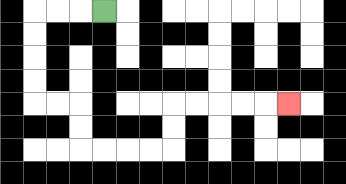{'start': '[4, 0]', 'end': '[12, 4]', 'path_directions': 'L,L,L,D,D,D,D,R,R,D,D,R,R,R,R,U,U,R,R,R,R,R', 'path_coordinates': '[[4, 0], [3, 0], [2, 0], [1, 0], [1, 1], [1, 2], [1, 3], [1, 4], [2, 4], [3, 4], [3, 5], [3, 6], [4, 6], [5, 6], [6, 6], [7, 6], [7, 5], [7, 4], [8, 4], [9, 4], [10, 4], [11, 4], [12, 4]]'}